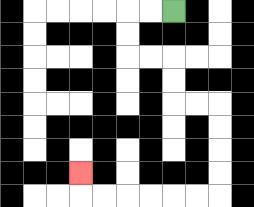{'start': '[7, 0]', 'end': '[3, 7]', 'path_directions': 'L,L,D,D,R,R,D,D,R,R,D,D,D,D,L,L,L,L,L,L,U', 'path_coordinates': '[[7, 0], [6, 0], [5, 0], [5, 1], [5, 2], [6, 2], [7, 2], [7, 3], [7, 4], [8, 4], [9, 4], [9, 5], [9, 6], [9, 7], [9, 8], [8, 8], [7, 8], [6, 8], [5, 8], [4, 8], [3, 8], [3, 7]]'}